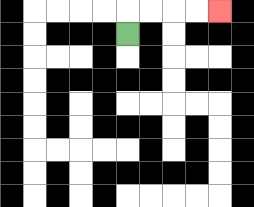{'start': '[5, 1]', 'end': '[9, 0]', 'path_directions': 'U,R,R,R,R', 'path_coordinates': '[[5, 1], [5, 0], [6, 0], [7, 0], [8, 0], [9, 0]]'}